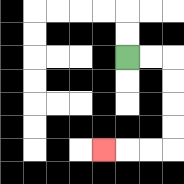{'start': '[5, 2]', 'end': '[4, 6]', 'path_directions': 'R,R,D,D,D,D,L,L,L', 'path_coordinates': '[[5, 2], [6, 2], [7, 2], [7, 3], [7, 4], [7, 5], [7, 6], [6, 6], [5, 6], [4, 6]]'}